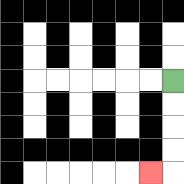{'start': '[7, 3]', 'end': '[6, 7]', 'path_directions': 'D,D,D,D,L', 'path_coordinates': '[[7, 3], [7, 4], [7, 5], [7, 6], [7, 7], [6, 7]]'}